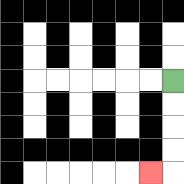{'start': '[7, 3]', 'end': '[6, 7]', 'path_directions': 'D,D,D,D,L', 'path_coordinates': '[[7, 3], [7, 4], [7, 5], [7, 6], [7, 7], [6, 7]]'}